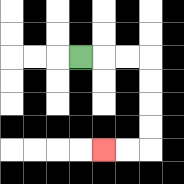{'start': '[3, 2]', 'end': '[4, 6]', 'path_directions': 'R,R,R,D,D,D,D,L,L', 'path_coordinates': '[[3, 2], [4, 2], [5, 2], [6, 2], [6, 3], [6, 4], [6, 5], [6, 6], [5, 6], [4, 6]]'}